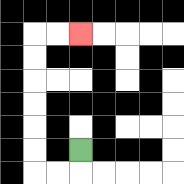{'start': '[3, 6]', 'end': '[3, 1]', 'path_directions': 'D,L,L,U,U,U,U,U,U,R,R', 'path_coordinates': '[[3, 6], [3, 7], [2, 7], [1, 7], [1, 6], [1, 5], [1, 4], [1, 3], [1, 2], [1, 1], [2, 1], [3, 1]]'}